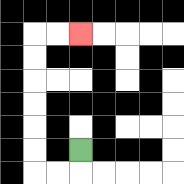{'start': '[3, 6]', 'end': '[3, 1]', 'path_directions': 'D,L,L,U,U,U,U,U,U,R,R', 'path_coordinates': '[[3, 6], [3, 7], [2, 7], [1, 7], [1, 6], [1, 5], [1, 4], [1, 3], [1, 2], [1, 1], [2, 1], [3, 1]]'}